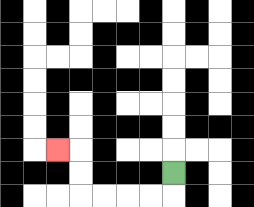{'start': '[7, 7]', 'end': '[2, 6]', 'path_directions': 'D,L,L,L,L,U,U,L', 'path_coordinates': '[[7, 7], [7, 8], [6, 8], [5, 8], [4, 8], [3, 8], [3, 7], [3, 6], [2, 6]]'}